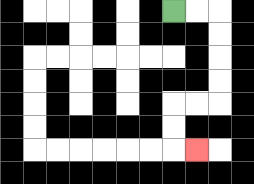{'start': '[7, 0]', 'end': '[8, 6]', 'path_directions': 'R,R,D,D,D,D,L,L,D,D,R', 'path_coordinates': '[[7, 0], [8, 0], [9, 0], [9, 1], [9, 2], [9, 3], [9, 4], [8, 4], [7, 4], [7, 5], [7, 6], [8, 6]]'}